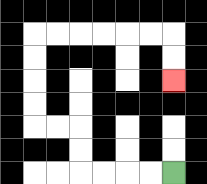{'start': '[7, 7]', 'end': '[7, 3]', 'path_directions': 'L,L,L,L,U,U,L,L,U,U,U,U,R,R,R,R,R,R,D,D', 'path_coordinates': '[[7, 7], [6, 7], [5, 7], [4, 7], [3, 7], [3, 6], [3, 5], [2, 5], [1, 5], [1, 4], [1, 3], [1, 2], [1, 1], [2, 1], [3, 1], [4, 1], [5, 1], [6, 1], [7, 1], [7, 2], [7, 3]]'}